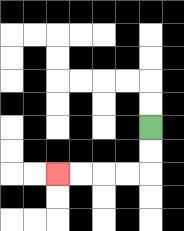{'start': '[6, 5]', 'end': '[2, 7]', 'path_directions': 'D,D,L,L,L,L', 'path_coordinates': '[[6, 5], [6, 6], [6, 7], [5, 7], [4, 7], [3, 7], [2, 7]]'}